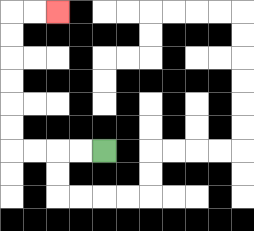{'start': '[4, 6]', 'end': '[2, 0]', 'path_directions': 'L,L,L,L,U,U,U,U,U,U,R,R', 'path_coordinates': '[[4, 6], [3, 6], [2, 6], [1, 6], [0, 6], [0, 5], [0, 4], [0, 3], [0, 2], [0, 1], [0, 0], [1, 0], [2, 0]]'}